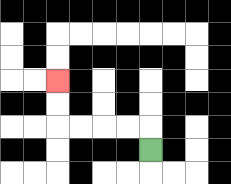{'start': '[6, 6]', 'end': '[2, 3]', 'path_directions': 'U,L,L,L,L,U,U', 'path_coordinates': '[[6, 6], [6, 5], [5, 5], [4, 5], [3, 5], [2, 5], [2, 4], [2, 3]]'}